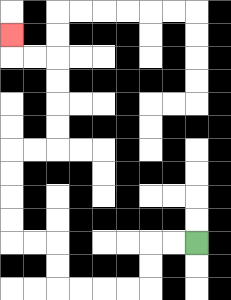{'start': '[8, 10]', 'end': '[0, 1]', 'path_directions': 'L,L,D,D,L,L,L,L,U,U,L,L,U,U,U,U,R,R,U,U,U,U,L,L,U', 'path_coordinates': '[[8, 10], [7, 10], [6, 10], [6, 11], [6, 12], [5, 12], [4, 12], [3, 12], [2, 12], [2, 11], [2, 10], [1, 10], [0, 10], [0, 9], [0, 8], [0, 7], [0, 6], [1, 6], [2, 6], [2, 5], [2, 4], [2, 3], [2, 2], [1, 2], [0, 2], [0, 1]]'}